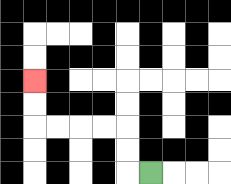{'start': '[6, 7]', 'end': '[1, 3]', 'path_directions': 'L,U,U,L,L,L,L,U,U', 'path_coordinates': '[[6, 7], [5, 7], [5, 6], [5, 5], [4, 5], [3, 5], [2, 5], [1, 5], [1, 4], [1, 3]]'}